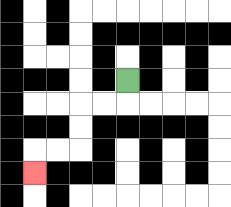{'start': '[5, 3]', 'end': '[1, 7]', 'path_directions': 'D,L,L,D,D,L,L,D', 'path_coordinates': '[[5, 3], [5, 4], [4, 4], [3, 4], [3, 5], [3, 6], [2, 6], [1, 6], [1, 7]]'}